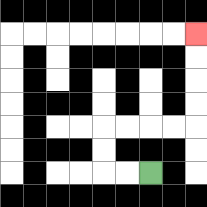{'start': '[6, 7]', 'end': '[8, 1]', 'path_directions': 'L,L,U,U,R,R,R,R,U,U,U,U', 'path_coordinates': '[[6, 7], [5, 7], [4, 7], [4, 6], [4, 5], [5, 5], [6, 5], [7, 5], [8, 5], [8, 4], [8, 3], [8, 2], [8, 1]]'}